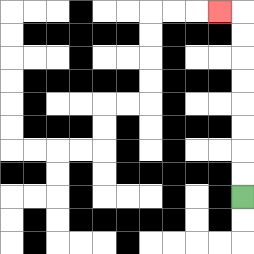{'start': '[10, 8]', 'end': '[9, 0]', 'path_directions': 'U,U,U,U,U,U,U,U,L', 'path_coordinates': '[[10, 8], [10, 7], [10, 6], [10, 5], [10, 4], [10, 3], [10, 2], [10, 1], [10, 0], [9, 0]]'}